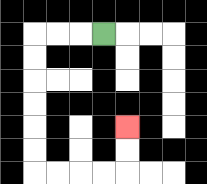{'start': '[4, 1]', 'end': '[5, 5]', 'path_directions': 'L,L,L,D,D,D,D,D,D,R,R,R,R,U,U', 'path_coordinates': '[[4, 1], [3, 1], [2, 1], [1, 1], [1, 2], [1, 3], [1, 4], [1, 5], [1, 6], [1, 7], [2, 7], [3, 7], [4, 7], [5, 7], [5, 6], [5, 5]]'}